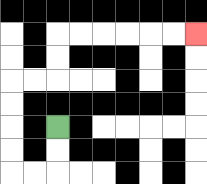{'start': '[2, 5]', 'end': '[8, 1]', 'path_directions': 'D,D,L,L,U,U,U,U,R,R,U,U,R,R,R,R,R,R', 'path_coordinates': '[[2, 5], [2, 6], [2, 7], [1, 7], [0, 7], [0, 6], [0, 5], [0, 4], [0, 3], [1, 3], [2, 3], [2, 2], [2, 1], [3, 1], [4, 1], [5, 1], [6, 1], [7, 1], [8, 1]]'}